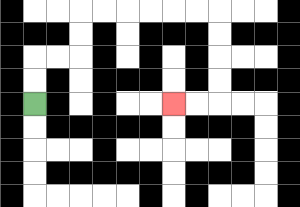{'start': '[1, 4]', 'end': '[7, 4]', 'path_directions': 'U,U,R,R,U,U,R,R,R,R,R,R,D,D,D,D,L,L', 'path_coordinates': '[[1, 4], [1, 3], [1, 2], [2, 2], [3, 2], [3, 1], [3, 0], [4, 0], [5, 0], [6, 0], [7, 0], [8, 0], [9, 0], [9, 1], [9, 2], [9, 3], [9, 4], [8, 4], [7, 4]]'}